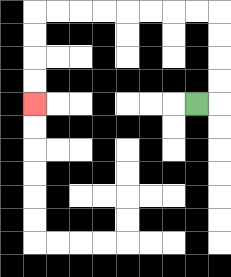{'start': '[8, 4]', 'end': '[1, 4]', 'path_directions': 'R,U,U,U,U,L,L,L,L,L,L,L,L,D,D,D,D', 'path_coordinates': '[[8, 4], [9, 4], [9, 3], [9, 2], [9, 1], [9, 0], [8, 0], [7, 0], [6, 0], [5, 0], [4, 0], [3, 0], [2, 0], [1, 0], [1, 1], [1, 2], [1, 3], [1, 4]]'}